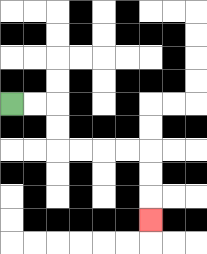{'start': '[0, 4]', 'end': '[6, 9]', 'path_directions': 'R,R,D,D,R,R,R,R,D,D,D', 'path_coordinates': '[[0, 4], [1, 4], [2, 4], [2, 5], [2, 6], [3, 6], [4, 6], [5, 6], [6, 6], [6, 7], [6, 8], [6, 9]]'}